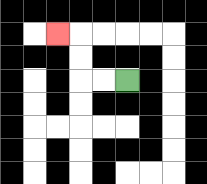{'start': '[5, 3]', 'end': '[2, 1]', 'path_directions': 'L,L,U,U,L', 'path_coordinates': '[[5, 3], [4, 3], [3, 3], [3, 2], [3, 1], [2, 1]]'}